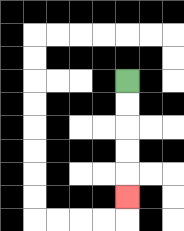{'start': '[5, 3]', 'end': '[5, 8]', 'path_directions': 'D,D,D,D,D', 'path_coordinates': '[[5, 3], [5, 4], [5, 5], [5, 6], [5, 7], [5, 8]]'}